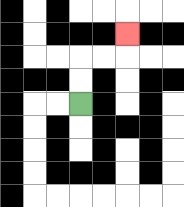{'start': '[3, 4]', 'end': '[5, 1]', 'path_directions': 'U,U,R,R,U', 'path_coordinates': '[[3, 4], [3, 3], [3, 2], [4, 2], [5, 2], [5, 1]]'}